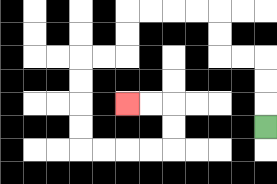{'start': '[11, 5]', 'end': '[5, 4]', 'path_directions': 'U,U,U,L,L,U,U,L,L,L,L,D,D,L,L,D,D,D,D,R,R,R,R,U,U,L,L', 'path_coordinates': '[[11, 5], [11, 4], [11, 3], [11, 2], [10, 2], [9, 2], [9, 1], [9, 0], [8, 0], [7, 0], [6, 0], [5, 0], [5, 1], [5, 2], [4, 2], [3, 2], [3, 3], [3, 4], [3, 5], [3, 6], [4, 6], [5, 6], [6, 6], [7, 6], [7, 5], [7, 4], [6, 4], [5, 4]]'}